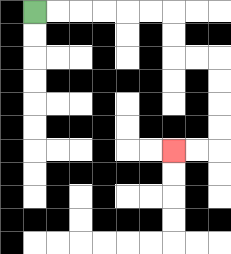{'start': '[1, 0]', 'end': '[7, 6]', 'path_directions': 'R,R,R,R,R,R,D,D,R,R,D,D,D,D,L,L', 'path_coordinates': '[[1, 0], [2, 0], [3, 0], [4, 0], [5, 0], [6, 0], [7, 0], [7, 1], [7, 2], [8, 2], [9, 2], [9, 3], [9, 4], [9, 5], [9, 6], [8, 6], [7, 6]]'}